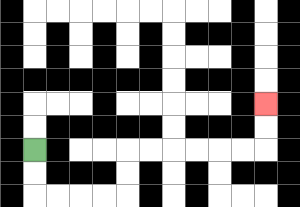{'start': '[1, 6]', 'end': '[11, 4]', 'path_directions': 'D,D,R,R,R,R,U,U,R,R,R,R,R,R,U,U', 'path_coordinates': '[[1, 6], [1, 7], [1, 8], [2, 8], [3, 8], [4, 8], [5, 8], [5, 7], [5, 6], [6, 6], [7, 6], [8, 6], [9, 6], [10, 6], [11, 6], [11, 5], [11, 4]]'}